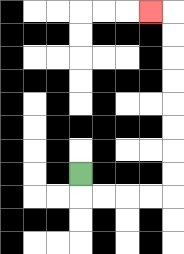{'start': '[3, 7]', 'end': '[6, 0]', 'path_directions': 'D,R,R,R,R,U,U,U,U,U,U,U,U,L', 'path_coordinates': '[[3, 7], [3, 8], [4, 8], [5, 8], [6, 8], [7, 8], [7, 7], [7, 6], [7, 5], [7, 4], [7, 3], [7, 2], [7, 1], [7, 0], [6, 0]]'}